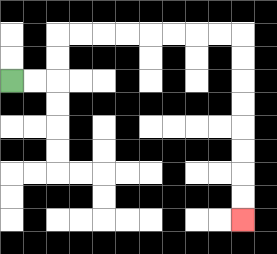{'start': '[0, 3]', 'end': '[10, 9]', 'path_directions': 'R,R,U,U,R,R,R,R,R,R,R,R,D,D,D,D,D,D,D,D', 'path_coordinates': '[[0, 3], [1, 3], [2, 3], [2, 2], [2, 1], [3, 1], [4, 1], [5, 1], [6, 1], [7, 1], [8, 1], [9, 1], [10, 1], [10, 2], [10, 3], [10, 4], [10, 5], [10, 6], [10, 7], [10, 8], [10, 9]]'}